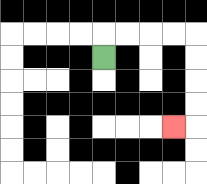{'start': '[4, 2]', 'end': '[7, 5]', 'path_directions': 'U,R,R,R,R,D,D,D,D,L', 'path_coordinates': '[[4, 2], [4, 1], [5, 1], [6, 1], [7, 1], [8, 1], [8, 2], [8, 3], [8, 4], [8, 5], [7, 5]]'}